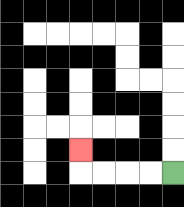{'start': '[7, 7]', 'end': '[3, 6]', 'path_directions': 'L,L,L,L,U', 'path_coordinates': '[[7, 7], [6, 7], [5, 7], [4, 7], [3, 7], [3, 6]]'}